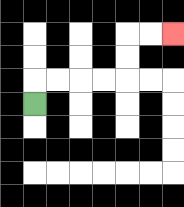{'start': '[1, 4]', 'end': '[7, 1]', 'path_directions': 'U,R,R,R,R,U,U,R,R', 'path_coordinates': '[[1, 4], [1, 3], [2, 3], [3, 3], [4, 3], [5, 3], [5, 2], [5, 1], [6, 1], [7, 1]]'}